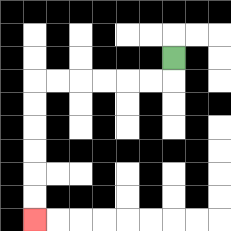{'start': '[7, 2]', 'end': '[1, 9]', 'path_directions': 'D,L,L,L,L,L,L,D,D,D,D,D,D', 'path_coordinates': '[[7, 2], [7, 3], [6, 3], [5, 3], [4, 3], [3, 3], [2, 3], [1, 3], [1, 4], [1, 5], [1, 6], [1, 7], [1, 8], [1, 9]]'}